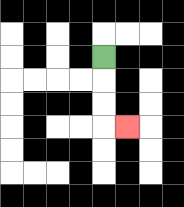{'start': '[4, 2]', 'end': '[5, 5]', 'path_directions': 'D,D,D,R', 'path_coordinates': '[[4, 2], [4, 3], [4, 4], [4, 5], [5, 5]]'}